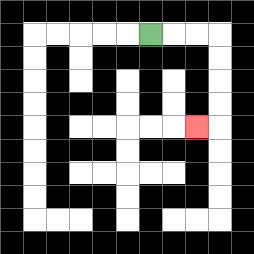{'start': '[6, 1]', 'end': '[8, 5]', 'path_directions': 'R,R,R,D,D,D,D,L', 'path_coordinates': '[[6, 1], [7, 1], [8, 1], [9, 1], [9, 2], [9, 3], [9, 4], [9, 5], [8, 5]]'}